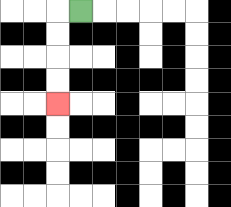{'start': '[3, 0]', 'end': '[2, 4]', 'path_directions': 'L,D,D,D,D', 'path_coordinates': '[[3, 0], [2, 0], [2, 1], [2, 2], [2, 3], [2, 4]]'}